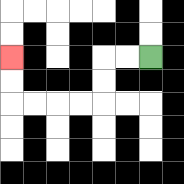{'start': '[6, 2]', 'end': '[0, 2]', 'path_directions': 'L,L,D,D,L,L,L,L,U,U', 'path_coordinates': '[[6, 2], [5, 2], [4, 2], [4, 3], [4, 4], [3, 4], [2, 4], [1, 4], [0, 4], [0, 3], [0, 2]]'}